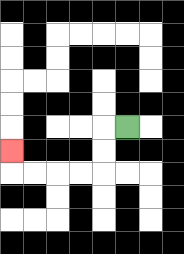{'start': '[5, 5]', 'end': '[0, 6]', 'path_directions': 'L,D,D,L,L,L,L,U', 'path_coordinates': '[[5, 5], [4, 5], [4, 6], [4, 7], [3, 7], [2, 7], [1, 7], [0, 7], [0, 6]]'}